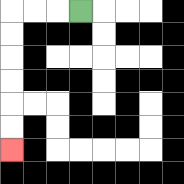{'start': '[3, 0]', 'end': '[0, 6]', 'path_directions': 'L,L,L,D,D,D,D,D,D', 'path_coordinates': '[[3, 0], [2, 0], [1, 0], [0, 0], [0, 1], [0, 2], [0, 3], [0, 4], [0, 5], [0, 6]]'}